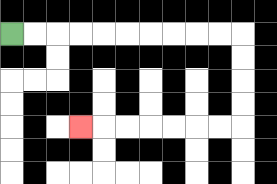{'start': '[0, 1]', 'end': '[3, 5]', 'path_directions': 'R,R,R,R,R,R,R,R,R,R,D,D,D,D,L,L,L,L,L,L,L', 'path_coordinates': '[[0, 1], [1, 1], [2, 1], [3, 1], [4, 1], [5, 1], [6, 1], [7, 1], [8, 1], [9, 1], [10, 1], [10, 2], [10, 3], [10, 4], [10, 5], [9, 5], [8, 5], [7, 5], [6, 5], [5, 5], [4, 5], [3, 5]]'}